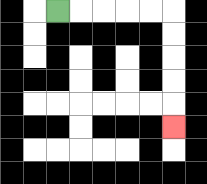{'start': '[2, 0]', 'end': '[7, 5]', 'path_directions': 'R,R,R,R,R,D,D,D,D,D', 'path_coordinates': '[[2, 0], [3, 0], [4, 0], [5, 0], [6, 0], [7, 0], [7, 1], [7, 2], [7, 3], [7, 4], [7, 5]]'}